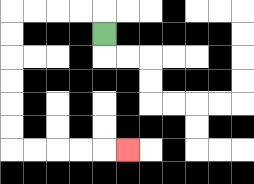{'start': '[4, 1]', 'end': '[5, 6]', 'path_directions': 'U,L,L,L,L,D,D,D,D,D,D,R,R,R,R,R', 'path_coordinates': '[[4, 1], [4, 0], [3, 0], [2, 0], [1, 0], [0, 0], [0, 1], [0, 2], [0, 3], [0, 4], [0, 5], [0, 6], [1, 6], [2, 6], [3, 6], [4, 6], [5, 6]]'}